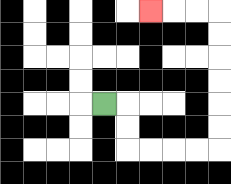{'start': '[4, 4]', 'end': '[6, 0]', 'path_directions': 'R,D,D,R,R,R,R,U,U,U,U,U,U,L,L,L', 'path_coordinates': '[[4, 4], [5, 4], [5, 5], [5, 6], [6, 6], [7, 6], [8, 6], [9, 6], [9, 5], [9, 4], [9, 3], [9, 2], [9, 1], [9, 0], [8, 0], [7, 0], [6, 0]]'}